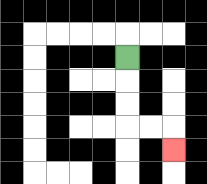{'start': '[5, 2]', 'end': '[7, 6]', 'path_directions': 'D,D,D,R,R,D', 'path_coordinates': '[[5, 2], [5, 3], [5, 4], [5, 5], [6, 5], [7, 5], [7, 6]]'}